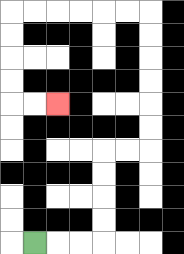{'start': '[1, 10]', 'end': '[2, 4]', 'path_directions': 'R,R,R,U,U,U,U,R,R,U,U,U,U,U,U,L,L,L,L,L,L,D,D,D,D,R,R', 'path_coordinates': '[[1, 10], [2, 10], [3, 10], [4, 10], [4, 9], [4, 8], [4, 7], [4, 6], [5, 6], [6, 6], [6, 5], [6, 4], [6, 3], [6, 2], [6, 1], [6, 0], [5, 0], [4, 0], [3, 0], [2, 0], [1, 0], [0, 0], [0, 1], [0, 2], [0, 3], [0, 4], [1, 4], [2, 4]]'}